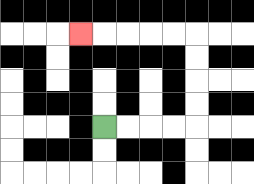{'start': '[4, 5]', 'end': '[3, 1]', 'path_directions': 'R,R,R,R,U,U,U,U,L,L,L,L,L', 'path_coordinates': '[[4, 5], [5, 5], [6, 5], [7, 5], [8, 5], [8, 4], [8, 3], [8, 2], [8, 1], [7, 1], [6, 1], [5, 1], [4, 1], [3, 1]]'}